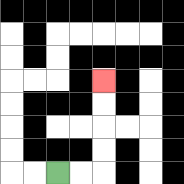{'start': '[2, 7]', 'end': '[4, 3]', 'path_directions': 'R,R,U,U,U,U', 'path_coordinates': '[[2, 7], [3, 7], [4, 7], [4, 6], [4, 5], [4, 4], [4, 3]]'}